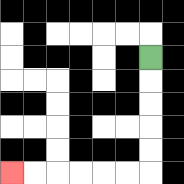{'start': '[6, 2]', 'end': '[0, 7]', 'path_directions': 'D,D,D,D,D,L,L,L,L,L,L', 'path_coordinates': '[[6, 2], [6, 3], [6, 4], [6, 5], [6, 6], [6, 7], [5, 7], [4, 7], [3, 7], [2, 7], [1, 7], [0, 7]]'}